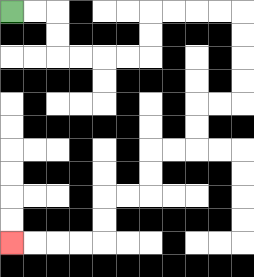{'start': '[0, 0]', 'end': '[0, 10]', 'path_directions': 'R,R,D,D,R,R,R,R,U,U,R,R,R,R,D,D,D,D,L,L,D,D,L,L,D,D,L,L,D,D,L,L,L,L', 'path_coordinates': '[[0, 0], [1, 0], [2, 0], [2, 1], [2, 2], [3, 2], [4, 2], [5, 2], [6, 2], [6, 1], [6, 0], [7, 0], [8, 0], [9, 0], [10, 0], [10, 1], [10, 2], [10, 3], [10, 4], [9, 4], [8, 4], [8, 5], [8, 6], [7, 6], [6, 6], [6, 7], [6, 8], [5, 8], [4, 8], [4, 9], [4, 10], [3, 10], [2, 10], [1, 10], [0, 10]]'}